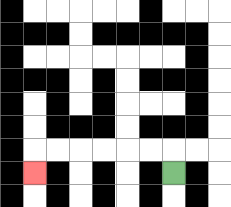{'start': '[7, 7]', 'end': '[1, 7]', 'path_directions': 'U,L,L,L,L,L,L,D', 'path_coordinates': '[[7, 7], [7, 6], [6, 6], [5, 6], [4, 6], [3, 6], [2, 6], [1, 6], [1, 7]]'}